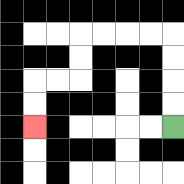{'start': '[7, 5]', 'end': '[1, 5]', 'path_directions': 'U,U,U,U,L,L,L,L,D,D,L,L,D,D', 'path_coordinates': '[[7, 5], [7, 4], [7, 3], [7, 2], [7, 1], [6, 1], [5, 1], [4, 1], [3, 1], [3, 2], [3, 3], [2, 3], [1, 3], [1, 4], [1, 5]]'}